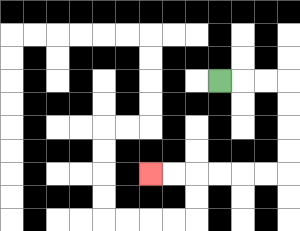{'start': '[9, 3]', 'end': '[6, 7]', 'path_directions': 'R,R,R,D,D,D,D,L,L,L,L,L,L', 'path_coordinates': '[[9, 3], [10, 3], [11, 3], [12, 3], [12, 4], [12, 5], [12, 6], [12, 7], [11, 7], [10, 7], [9, 7], [8, 7], [7, 7], [6, 7]]'}